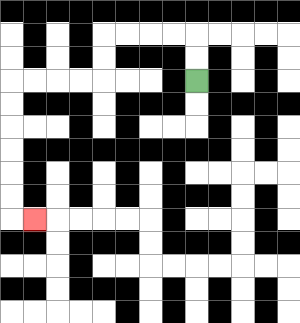{'start': '[8, 3]', 'end': '[1, 9]', 'path_directions': 'U,U,L,L,L,L,D,D,L,L,L,L,D,D,D,D,D,D,R', 'path_coordinates': '[[8, 3], [8, 2], [8, 1], [7, 1], [6, 1], [5, 1], [4, 1], [4, 2], [4, 3], [3, 3], [2, 3], [1, 3], [0, 3], [0, 4], [0, 5], [0, 6], [0, 7], [0, 8], [0, 9], [1, 9]]'}